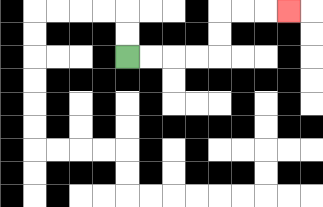{'start': '[5, 2]', 'end': '[12, 0]', 'path_directions': 'R,R,R,R,U,U,R,R,R', 'path_coordinates': '[[5, 2], [6, 2], [7, 2], [8, 2], [9, 2], [9, 1], [9, 0], [10, 0], [11, 0], [12, 0]]'}